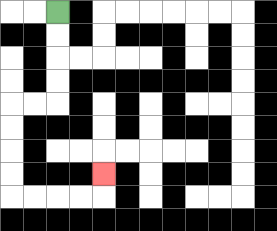{'start': '[2, 0]', 'end': '[4, 7]', 'path_directions': 'D,D,D,D,L,L,D,D,D,D,R,R,R,R,U', 'path_coordinates': '[[2, 0], [2, 1], [2, 2], [2, 3], [2, 4], [1, 4], [0, 4], [0, 5], [0, 6], [0, 7], [0, 8], [1, 8], [2, 8], [3, 8], [4, 8], [4, 7]]'}